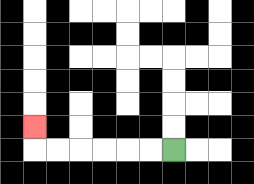{'start': '[7, 6]', 'end': '[1, 5]', 'path_directions': 'L,L,L,L,L,L,U', 'path_coordinates': '[[7, 6], [6, 6], [5, 6], [4, 6], [3, 6], [2, 6], [1, 6], [1, 5]]'}